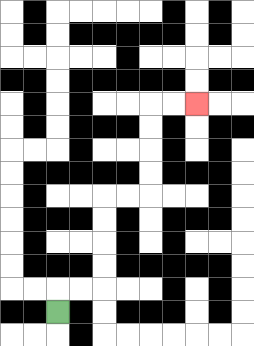{'start': '[2, 13]', 'end': '[8, 4]', 'path_directions': 'U,R,R,U,U,U,U,R,R,U,U,U,U,R,R', 'path_coordinates': '[[2, 13], [2, 12], [3, 12], [4, 12], [4, 11], [4, 10], [4, 9], [4, 8], [5, 8], [6, 8], [6, 7], [6, 6], [6, 5], [6, 4], [7, 4], [8, 4]]'}